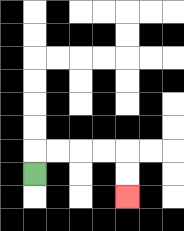{'start': '[1, 7]', 'end': '[5, 8]', 'path_directions': 'U,R,R,R,R,D,D', 'path_coordinates': '[[1, 7], [1, 6], [2, 6], [3, 6], [4, 6], [5, 6], [5, 7], [5, 8]]'}